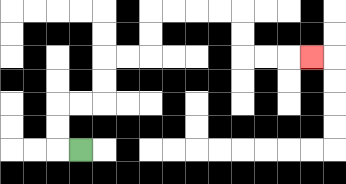{'start': '[3, 6]', 'end': '[13, 2]', 'path_directions': 'L,U,U,R,R,U,U,R,R,U,U,R,R,R,R,D,D,R,R,R', 'path_coordinates': '[[3, 6], [2, 6], [2, 5], [2, 4], [3, 4], [4, 4], [4, 3], [4, 2], [5, 2], [6, 2], [6, 1], [6, 0], [7, 0], [8, 0], [9, 0], [10, 0], [10, 1], [10, 2], [11, 2], [12, 2], [13, 2]]'}